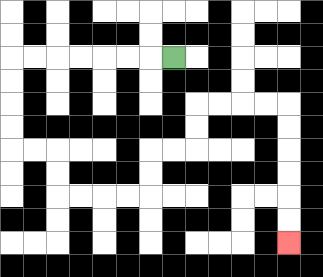{'start': '[7, 2]', 'end': '[12, 10]', 'path_directions': 'L,L,L,L,L,L,L,D,D,D,D,R,R,D,D,R,R,R,R,U,U,R,R,U,U,R,R,R,R,D,D,D,D,D,D', 'path_coordinates': '[[7, 2], [6, 2], [5, 2], [4, 2], [3, 2], [2, 2], [1, 2], [0, 2], [0, 3], [0, 4], [0, 5], [0, 6], [1, 6], [2, 6], [2, 7], [2, 8], [3, 8], [4, 8], [5, 8], [6, 8], [6, 7], [6, 6], [7, 6], [8, 6], [8, 5], [8, 4], [9, 4], [10, 4], [11, 4], [12, 4], [12, 5], [12, 6], [12, 7], [12, 8], [12, 9], [12, 10]]'}